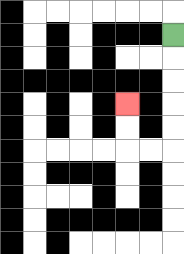{'start': '[7, 1]', 'end': '[5, 4]', 'path_directions': 'D,D,D,D,D,L,L,U,U', 'path_coordinates': '[[7, 1], [7, 2], [7, 3], [7, 4], [7, 5], [7, 6], [6, 6], [5, 6], [5, 5], [5, 4]]'}